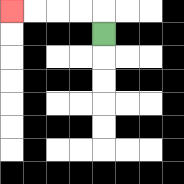{'start': '[4, 1]', 'end': '[0, 0]', 'path_directions': 'U,L,L,L,L', 'path_coordinates': '[[4, 1], [4, 0], [3, 0], [2, 0], [1, 0], [0, 0]]'}